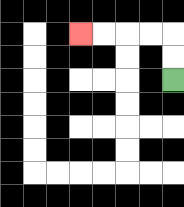{'start': '[7, 3]', 'end': '[3, 1]', 'path_directions': 'U,U,L,L,L,L', 'path_coordinates': '[[7, 3], [7, 2], [7, 1], [6, 1], [5, 1], [4, 1], [3, 1]]'}